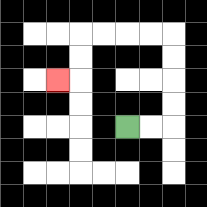{'start': '[5, 5]', 'end': '[2, 3]', 'path_directions': 'R,R,U,U,U,U,L,L,L,L,D,D,L', 'path_coordinates': '[[5, 5], [6, 5], [7, 5], [7, 4], [7, 3], [7, 2], [7, 1], [6, 1], [5, 1], [4, 1], [3, 1], [3, 2], [3, 3], [2, 3]]'}